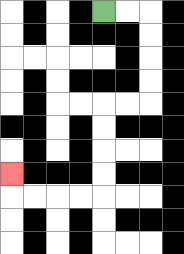{'start': '[4, 0]', 'end': '[0, 7]', 'path_directions': 'R,R,D,D,D,D,L,L,D,D,D,D,L,L,L,L,U', 'path_coordinates': '[[4, 0], [5, 0], [6, 0], [6, 1], [6, 2], [6, 3], [6, 4], [5, 4], [4, 4], [4, 5], [4, 6], [4, 7], [4, 8], [3, 8], [2, 8], [1, 8], [0, 8], [0, 7]]'}